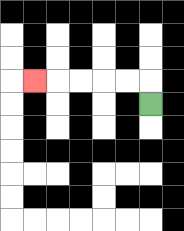{'start': '[6, 4]', 'end': '[1, 3]', 'path_directions': 'U,L,L,L,L,L', 'path_coordinates': '[[6, 4], [6, 3], [5, 3], [4, 3], [3, 3], [2, 3], [1, 3]]'}